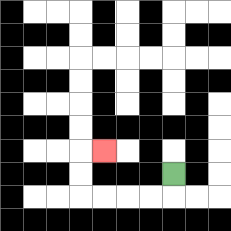{'start': '[7, 7]', 'end': '[4, 6]', 'path_directions': 'D,L,L,L,L,U,U,R', 'path_coordinates': '[[7, 7], [7, 8], [6, 8], [5, 8], [4, 8], [3, 8], [3, 7], [3, 6], [4, 6]]'}